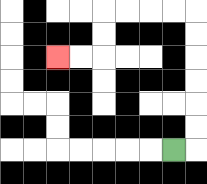{'start': '[7, 6]', 'end': '[2, 2]', 'path_directions': 'R,U,U,U,U,U,U,L,L,L,L,D,D,L,L', 'path_coordinates': '[[7, 6], [8, 6], [8, 5], [8, 4], [8, 3], [8, 2], [8, 1], [8, 0], [7, 0], [6, 0], [5, 0], [4, 0], [4, 1], [4, 2], [3, 2], [2, 2]]'}